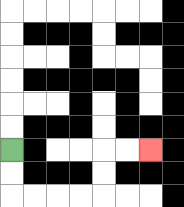{'start': '[0, 6]', 'end': '[6, 6]', 'path_directions': 'D,D,R,R,R,R,U,U,R,R', 'path_coordinates': '[[0, 6], [0, 7], [0, 8], [1, 8], [2, 8], [3, 8], [4, 8], [4, 7], [4, 6], [5, 6], [6, 6]]'}